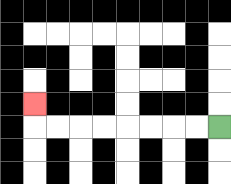{'start': '[9, 5]', 'end': '[1, 4]', 'path_directions': 'L,L,L,L,L,L,L,L,U', 'path_coordinates': '[[9, 5], [8, 5], [7, 5], [6, 5], [5, 5], [4, 5], [3, 5], [2, 5], [1, 5], [1, 4]]'}